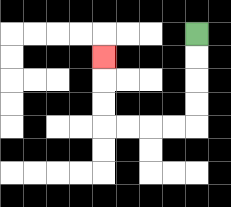{'start': '[8, 1]', 'end': '[4, 2]', 'path_directions': 'D,D,D,D,L,L,L,L,U,U,U', 'path_coordinates': '[[8, 1], [8, 2], [8, 3], [8, 4], [8, 5], [7, 5], [6, 5], [5, 5], [4, 5], [4, 4], [4, 3], [4, 2]]'}